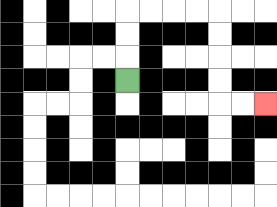{'start': '[5, 3]', 'end': '[11, 4]', 'path_directions': 'U,U,U,R,R,R,R,D,D,D,D,R,R', 'path_coordinates': '[[5, 3], [5, 2], [5, 1], [5, 0], [6, 0], [7, 0], [8, 0], [9, 0], [9, 1], [9, 2], [9, 3], [9, 4], [10, 4], [11, 4]]'}